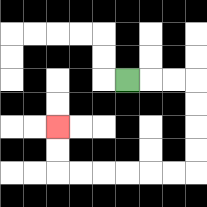{'start': '[5, 3]', 'end': '[2, 5]', 'path_directions': 'R,R,R,D,D,D,D,L,L,L,L,L,L,U,U', 'path_coordinates': '[[5, 3], [6, 3], [7, 3], [8, 3], [8, 4], [8, 5], [8, 6], [8, 7], [7, 7], [6, 7], [5, 7], [4, 7], [3, 7], [2, 7], [2, 6], [2, 5]]'}